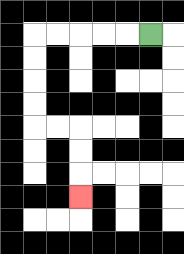{'start': '[6, 1]', 'end': '[3, 8]', 'path_directions': 'L,L,L,L,L,D,D,D,D,R,R,D,D,D', 'path_coordinates': '[[6, 1], [5, 1], [4, 1], [3, 1], [2, 1], [1, 1], [1, 2], [1, 3], [1, 4], [1, 5], [2, 5], [3, 5], [3, 6], [3, 7], [3, 8]]'}